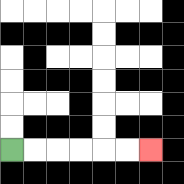{'start': '[0, 6]', 'end': '[6, 6]', 'path_directions': 'R,R,R,R,R,R', 'path_coordinates': '[[0, 6], [1, 6], [2, 6], [3, 6], [4, 6], [5, 6], [6, 6]]'}